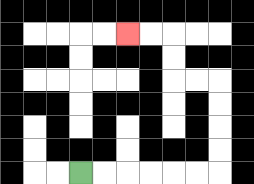{'start': '[3, 7]', 'end': '[5, 1]', 'path_directions': 'R,R,R,R,R,R,U,U,U,U,L,L,U,U,L,L', 'path_coordinates': '[[3, 7], [4, 7], [5, 7], [6, 7], [7, 7], [8, 7], [9, 7], [9, 6], [9, 5], [9, 4], [9, 3], [8, 3], [7, 3], [7, 2], [7, 1], [6, 1], [5, 1]]'}